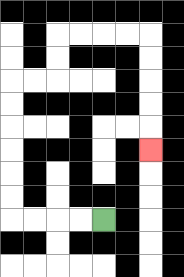{'start': '[4, 9]', 'end': '[6, 6]', 'path_directions': 'L,L,L,L,U,U,U,U,U,U,R,R,U,U,R,R,R,R,D,D,D,D,D', 'path_coordinates': '[[4, 9], [3, 9], [2, 9], [1, 9], [0, 9], [0, 8], [0, 7], [0, 6], [0, 5], [0, 4], [0, 3], [1, 3], [2, 3], [2, 2], [2, 1], [3, 1], [4, 1], [5, 1], [6, 1], [6, 2], [6, 3], [6, 4], [6, 5], [6, 6]]'}